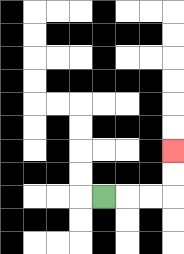{'start': '[4, 8]', 'end': '[7, 6]', 'path_directions': 'R,R,R,U,U', 'path_coordinates': '[[4, 8], [5, 8], [6, 8], [7, 8], [7, 7], [7, 6]]'}